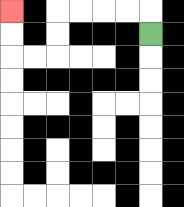{'start': '[6, 1]', 'end': '[0, 0]', 'path_directions': 'U,L,L,L,L,D,D,L,L,U,U', 'path_coordinates': '[[6, 1], [6, 0], [5, 0], [4, 0], [3, 0], [2, 0], [2, 1], [2, 2], [1, 2], [0, 2], [0, 1], [0, 0]]'}